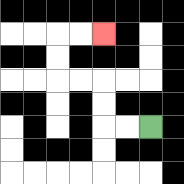{'start': '[6, 5]', 'end': '[4, 1]', 'path_directions': 'L,L,U,U,L,L,U,U,R,R', 'path_coordinates': '[[6, 5], [5, 5], [4, 5], [4, 4], [4, 3], [3, 3], [2, 3], [2, 2], [2, 1], [3, 1], [4, 1]]'}